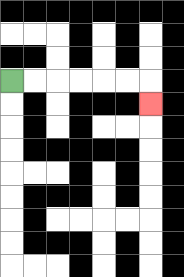{'start': '[0, 3]', 'end': '[6, 4]', 'path_directions': 'R,R,R,R,R,R,D', 'path_coordinates': '[[0, 3], [1, 3], [2, 3], [3, 3], [4, 3], [5, 3], [6, 3], [6, 4]]'}